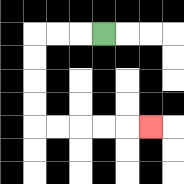{'start': '[4, 1]', 'end': '[6, 5]', 'path_directions': 'L,L,L,D,D,D,D,R,R,R,R,R', 'path_coordinates': '[[4, 1], [3, 1], [2, 1], [1, 1], [1, 2], [1, 3], [1, 4], [1, 5], [2, 5], [3, 5], [4, 5], [5, 5], [6, 5]]'}